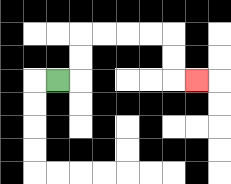{'start': '[2, 3]', 'end': '[8, 3]', 'path_directions': 'R,U,U,R,R,R,R,D,D,R', 'path_coordinates': '[[2, 3], [3, 3], [3, 2], [3, 1], [4, 1], [5, 1], [6, 1], [7, 1], [7, 2], [7, 3], [8, 3]]'}